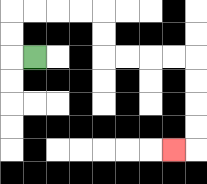{'start': '[1, 2]', 'end': '[7, 6]', 'path_directions': 'L,U,U,R,R,R,R,D,D,R,R,R,R,D,D,D,D,L', 'path_coordinates': '[[1, 2], [0, 2], [0, 1], [0, 0], [1, 0], [2, 0], [3, 0], [4, 0], [4, 1], [4, 2], [5, 2], [6, 2], [7, 2], [8, 2], [8, 3], [8, 4], [8, 5], [8, 6], [7, 6]]'}